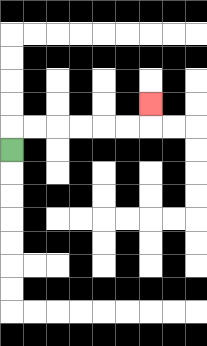{'start': '[0, 6]', 'end': '[6, 4]', 'path_directions': 'U,R,R,R,R,R,R,U', 'path_coordinates': '[[0, 6], [0, 5], [1, 5], [2, 5], [3, 5], [4, 5], [5, 5], [6, 5], [6, 4]]'}